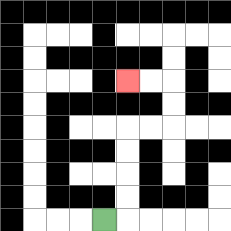{'start': '[4, 9]', 'end': '[5, 3]', 'path_directions': 'R,U,U,U,U,R,R,U,U,L,L', 'path_coordinates': '[[4, 9], [5, 9], [5, 8], [5, 7], [5, 6], [5, 5], [6, 5], [7, 5], [7, 4], [7, 3], [6, 3], [5, 3]]'}